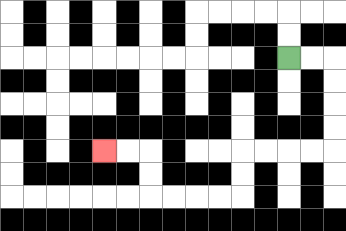{'start': '[12, 2]', 'end': '[4, 6]', 'path_directions': 'R,R,D,D,D,D,L,L,L,L,D,D,L,L,L,L,U,U,L,L', 'path_coordinates': '[[12, 2], [13, 2], [14, 2], [14, 3], [14, 4], [14, 5], [14, 6], [13, 6], [12, 6], [11, 6], [10, 6], [10, 7], [10, 8], [9, 8], [8, 8], [7, 8], [6, 8], [6, 7], [6, 6], [5, 6], [4, 6]]'}